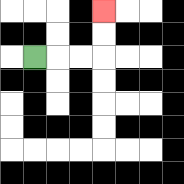{'start': '[1, 2]', 'end': '[4, 0]', 'path_directions': 'R,R,R,U,U', 'path_coordinates': '[[1, 2], [2, 2], [3, 2], [4, 2], [4, 1], [4, 0]]'}